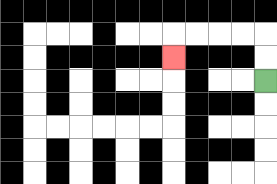{'start': '[11, 3]', 'end': '[7, 2]', 'path_directions': 'U,U,L,L,L,L,D', 'path_coordinates': '[[11, 3], [11, 2], [11, 1], [10, 1], [9, 1], [8, 1], [7, 1], [7, 2]]'}